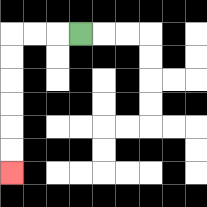{'start': '[3, 1]', 'end': '[0, 7]', 'path_directions': 'L,L,L,D,D,D,D,D,D', 'path_coordinates': '[[3, 1], [2, 1], [1, 1], [0, 1], [0, 2], [0, 3], [0, 4], [0, 5], [0, 6], [0, 7]]'}